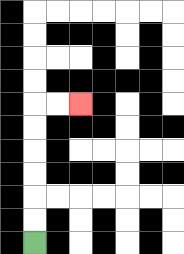{'start': '[1, 10]', 'end': '[3, 4]', 'path_directions': 'U,U,U,U,U,U,R,R', 'path_coordinates': '[[1, 10], [1, 9], [1, 8], [1, 7], [1, 6], [1, 5], [1, 4], [2, 4], [3, 4]]'}